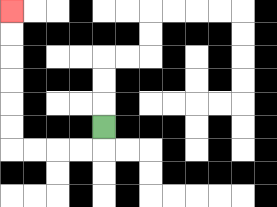{'start': '[4, 5]', 'end': '[0, 0]', 'path_directions': 'D,L,L,L,L,U,U,U,U,U,U', 'path_coordinates': '[[4, 5], [4, 6], [3, 6], [2, 6], [1, 6], [0, 6], [0, 5], [0, 4], [0, 3], [0, 2], [0, 1], [0, 0]]'}